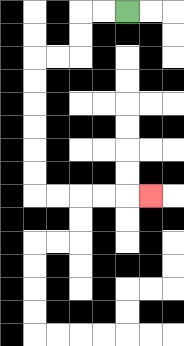{'start': '[5, 0]', 'end': '[6, 8]', 'path_directions': 'L,L,D,D,L,L,D,D,D,D,D,D,R,R,R,R,R', 'path_coordinates': '[[5, 0], [4, 0], [3, 0], [3, 1], [3, 2], [2, 2], [1, 2], [1, 3], [1, 4], [1, 5], [1, 6], [1, 7], [1, 8], [2, 8], [3, 8], [4, 8], [5, 8], [6, 8]]'}